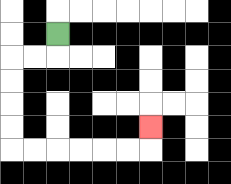{'start': '[2, 1]', 'end': '[6, 5]', 'path_directions': 'D,L,L,D,D,D,D,R,R,R,R,R,R,U', 'path_coordinates': '[[2, 1], [2, 2], [1, 2], [0, 2], [0, 3], [0, 4], [0, 5], [0, 6], [1, 6], [2, 6], [3, 6], [4, 6], [5, 6], [6, 6], [6, 5]]'}